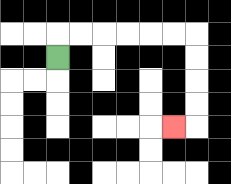{'start': '[2, 2]', 'end': '[7, 5]', 'path_directions': 'U,R,R,R,R,R,R,D,D,D,D,L', 'path_coordinates': '[[2, 2], [2, 1], [3, 1], [4, 1], [5, 1], [6, 1], [7, 1], [8, 1], [8, 2], [8, 3], [8, 4], [8, 5], [7, 5]]'}